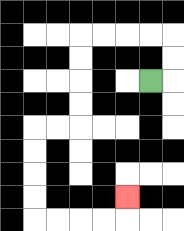{'start': '[6, 3]', 'end': '[5, 8]', 'path_directions': 'R,U,U,L,L,L,L,D,D,D,D,L,L,D,D,D,D,R,R,R,R,U', 'path_coordinates': '[[6, 3], [7, 3], [7, 2], [7, 1], [6, 1], [5, 1], [4, 1], [3, 1], [3, 2], [3, 3], [3, 4], [3, 5], [2, 5], [1, 5], [1, 6], [1, 7], [1, 8], [1, 9], [2, 9], [3, 9], [4, 9], [5, 9], [5, 8]]'}